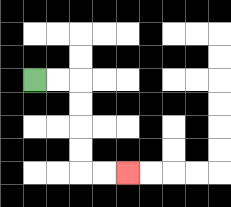{'start': '[1, 3]', 'end': '[5, 7]', 'path_directions': 'R,R,D,D,D,D,R,R', 'path_coordinates': '[[1, 3], [2, 3], [3, 3], [3, 4], [3, 5], [3, 6], [3, 7], [4, 7], [5, 7]]'}